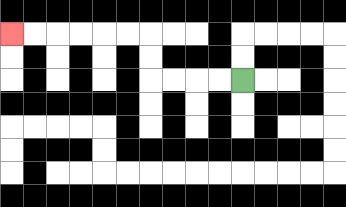{'start': '[10, 3]', 'end': '[0, 1]', 'path_directions': 'L,L,L,L,U,U,L,L,L,L,L,L', 'path_coordinates': '[[10, 3], [9, 3], [8, 3], [7, 3], [6, 3], [6, 2], [6, 1], [5, 1], [4, 1], [3, 1], [2, 1], [1, 1], [0, 1]]'}